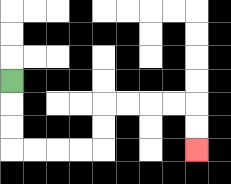{'start': '[0, 3]', 'end': '[8, 6]', 'path_directions': 'D,D,D,R,R,R,R,U,U,R,R,R,R,D,D', 'path_coordinates': '[[0, 3], [0, 4], [0, 5], [0, 6], [1, 6], [2, 6], [3, 6], [4, 6], [4, 5], [4, 4], [5, 4], [6, 4], [7, 4], [8, 4], [8, 5], [8, 6]]'}